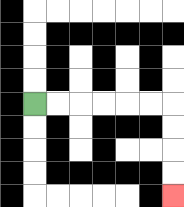{'start': '[1, 4]', 'end': '[7, 8]', 'path_directions': 'R,R,R,R,R,R,D,D,D,D', 'path_coordinates': '[[1, 4], [2, 4], [3, 4], [4, 4], [5, 4], [6, 4], [7, 4], [7, 5], [7, 6], [7, 7], [7, 8]]'}